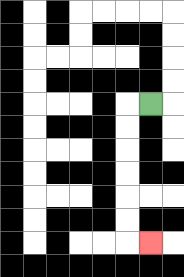{'start': '[6, 4]', 'end': '[6, 10]', 'path_directions': 'L,D,D,D,D,D,D,R', 'path_coordinates': '[[6, 4], [5, 4], [5, 5], [5, 6], [5, 7], [5, 8], [5, 9], [5, 10], [6, 10]]'}